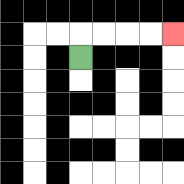{'start': '[3, 2]', 'end': '[7, 1]', 'path_directions': 'U,R,R,R,R', 'path_coordinates': '[[3, 2], [3, 1], [4, 1], [5, 1], [6, 1], [7, 1]]'}